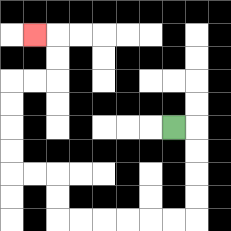{'start': '[7, 5]', 'end': '[1, 1]', 'path_directions': 'R,D,D,D,D,L,L,L,L,L,L,U,U,L,L,U,U,U,U,R,R,U,U,L', 'path_coordinates': '[[7, 5], [8, 5], [8, 6], [8, 7], [8, 8], [8, 9], [7, 9], [6, 9], [5, 9], [4, 9], [3, 9], [2, 9], [2, 8], [2, 7], [1, 7], [0, 7], [0, 6], [0, 5], [0, 4], [0, 3], [1, 3], [2, 3], [2, 2], [2, 1], [1, 1]]'}